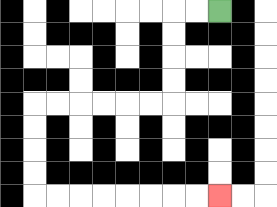{'start': '[9, 0]', 'end': '[9, 8]', 'path_directions': 'L,L,D,D,D,D,L,L,L,L,L,L,D,D,D,D,R,R,R,R,R,R,R,R', 'path_coordinates': '[[9, 0], [8, 0], [7, 0], [7, 1], [7, 2], [7, 3], [7, 4], [6, 4], [5, 4], [4, 4], [3, 4], [2, 4], [1, 4], [1, 5], [1, 6], [1, 7], [1, 8], [2, 8], [3, 8], [4, 8], [5, 8], [6, 8], [7, 8], [8, 8], [9, 8]]'}